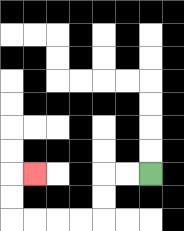{'start': '[6, 7]', 'end': '[1, 7]', 'path_directions': 'L,L,D,D,L,L,L,L,U,U,R', 'path_coordinates': '[[6, 7], [5, 7], [4, 7], [4, 8], [4, 9], [3, 9], [2, 9], [1, 9], [0, 9], [0, 8], [0, 7], [1, 7]]'}